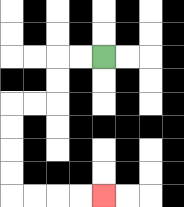{'start': '[4, 2]', 'end': '[4, 8]', 'path_directions': 'L,L,D,D,L,L,D,D,D,D,R,R,R,R', 'path_coordinates': '[[4, 2], [3, 2], [2, 2], [2, 3], [2, 4], [1, 4], [0, 4], [0, 5], [0, 6], [0, 7], [0, 8], [1, 8], [2, 8], [3, 8], [4, 8]]'}